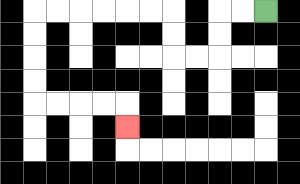{'start': '[11, 0]', 'end': '[5, 5]', 'path_directions': 'L,L,D,D,L,L,U,U,L,L,L,L,L,L,D,D,D,D,R,R,R,R,D', 'path_coordinates': '[[11, 0], [10, 0], [9, 0], [9, 1], [9, 2], [8, 2], [7, 2], [7, 1], [7, 0], [6, 0], [5, 0], [4, 0], [3, 0], [2, 0], [1, 0], [1, 1], [1, 2], [1, 3], [1, 4], [2, 4], [3, 4], [4, 4], [5, 4], [5, 5]]'}